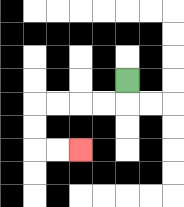{'start': '[5, 3]', 'end': '[3, 6]', 'path_directions': 'D,L,L,L,L,D,D,R,R', 'path_coordinates': '[[5, 3], [5, 4], [4, 4], [3, 4], [2, 4], [1, 4], [1, 5], [1, 6], [2, 6], [3, 6]]'}